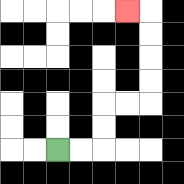{'start': '[2, 6]', 'end': '[5, 0]', 'path_directions': 'R,R,U,U,R,R,U,U,U,U,L', 'path_coordinates': '[[2, 6], [3, 6], [4, 6], [4, 5], [4, 4], [5, 4], [6, 4], [6, 3], [6, 2], [6, 1], [6, 0], [5, 0]]'}